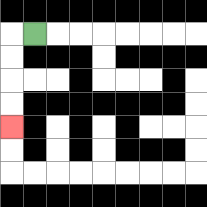{'start': '[1, 1]', 'end': '[0, 5]', 'path_directions': 'L,D,D,D,D', 'path_coordinates': '[[1, 1], [0, 1], [0, 2], [0, 3], [0, 4], [0, 5]]'}